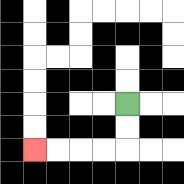{'start': '[5, 4]', 'end': '[1, 6]', 'path_directions': 'D,D,L,L,L,L', 'path_coordinates': '[[5, 4], [5, 5], [5, 6], [4, 6], [3, 6], [2, 6], [1, 6]]'}